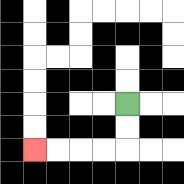{'start': '[5, 4]', 'end': '[1, 6]', 'path_directions': 'D,D,L,L,L,L', 'path_coordinates': '[[5, 4], [5, 5], [5, 6], [4, 6], [3, 6], [2, 6], [1, 6]]'}